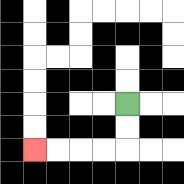{'start': '[5, 4]', 'end': '[1, 6]', 'path_directions': 'D,D,L,L,L,L', 'path_coordinates': '[[5, 4], [5, 5], [5, 6], [4, 6], [3, 6], [2, 6], [1, 6]]'}